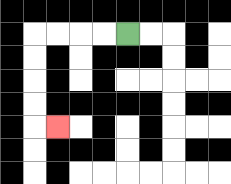{'start': '[5, 1]', 'end': '[2, 5]', 'path_directions': 'L,L,L,L,D,D,D,D,R', 'path_coordinates': '[[5, 1], [4, 1], [3, 1], [2, 1], [1, 1], [1, 2], [1, 3], [1, 4], [1, 5], [2, 5]]'}